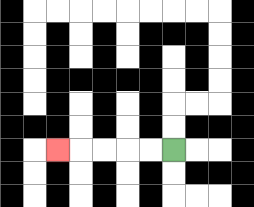{'start': '[7, 6]', 'end': '[2, 6]', 'path_directions': 'L,L,L,L,L', 'path_coordinates': '[[7, 6], [6, 6], [5, 6], [4, 6], [3, 6], [2, 6]]'}